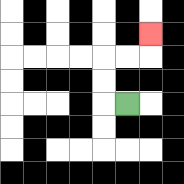{'start': '[5, 4]', 'end': '[6, 1]', 'path_directions': 'L,U,U,R,R,U', 'path_coordinates': '[[5, 4], [4, 4], [4, 3], [4, 2], [5, 2], [6, 2], [6, 1]]'}